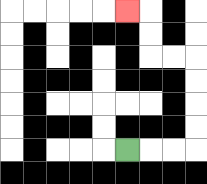{'start': '[5, 6]', 'end': '[5, 0]', 'path_directions': 'R,R,R,U,U,U,U,L,L,U,U,L', 'path_coordinates': '[[5, 6], [6, 6], [7, 6], [8, 6], [8, 5], [8, 4], [8, 3], [8, 2], [7, 2], [6, 2], [6, 1], [6, 0], [5, 0]]'}